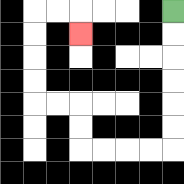{'start': '[7, 0]', 'end': '[3, 1]', 'path_directions': 'D,D,D,D,D,D,L,L,L,L,U,U,L,L,U,U,U,U,R,R,D', 'path_coordinates': '[[7, 0], [7, 1], [7, 2], [7, 3], [7, 4], [7, 5], [7, 6], [6, 6], [5, 6], [4, 6], [3, 6], [3, 5], [3, 4], [2, 4], [1, 4], [1, 3], [1, 2], [1, 1], [1, 0], [2, 0], [3, 0], [3, 1]]'}